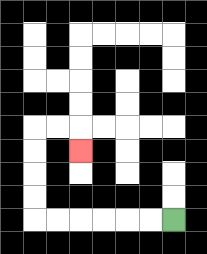{'start': '[7, 9]', 'end': '[3, 6]', 'path_directions': 'L,L,L,L,L,L,U,U,U,U,R,R,D', 'path_coordinates': '[[7, 9], [6, 9], [5, 9], [4, 9], [3, 9], [2, 9], [1, 9], [1, 8], [1, 7], [1, 6], [1, 5], [2, 5], [3, 5], [3, 6]]'}